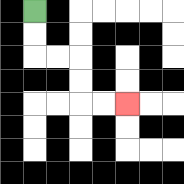{'start': '[1, 0]', 'end': '[5, 4]', 'path_directions': 'D,D,R,R,D,D,R,R', 'path_coordinates': '[[1, 0], [1, 1], [1, 2], [2, 2], [3, 2], [3, 3], [3, 4], [4, 4], [5, 4]]'}